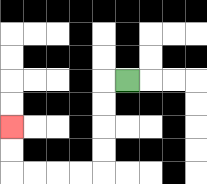{'start': '[5, 3]', 'end': '[0, 5]', 'path_directions': 'L,D,D,D,D,L,L,L,L,U,U', 'path_coordinates': '[[5, 3], [4, 3], [4, 4], [4, 5], [4, 6], [4, 7], [3, 7], [2, 7], [1, 7], [0, 7], [0, 6], [0, 5]]'}